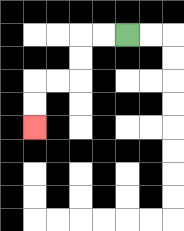{'start': '[5, 1]', 'end': '[1, 5]', 'path_directions': 'L,L,D,D,L,L,D,D', 'path_coordinates': '[[5, 1], [4, 1], [3, 1], [3, 2], [3, 3], [2, 3], [1, 3], [1, 4], [1, 5]]'}